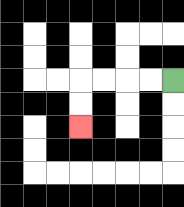{'start': '[7, 3]', 'end': '[3, 5]', 'path_directions': 'L,L,L,L,D,D', 'path_coordinates': '[[7, 3], [6, 3], [5, 3], [4, 3], [3, 3], [3, 4], [3, 5]]'}